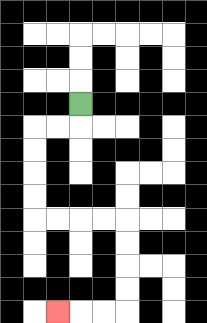{'start': '[3, 4]', 'end': '[2, 13]', 'path_directions': 'D,L,L,D,D,D,D,R,R,R,R,D,D,D,D,L,L,L', 'path_coordinates': '[[3, 4], [3, 5], [2, 5], [1, 5], [1, 6], [1, 7], [1, 8], [1, 9], [2, 9], [3, 9], [4, 9], [5, 9], [5, 10], [5, 11], [5, 12], [5, 13], [4, 13], [3, 13], [2, 13]]'}